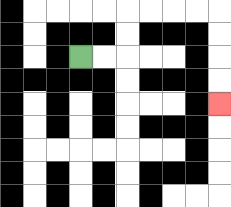{'start': '[3, 2]', 'end': '[9, 4]', 'path_directions': 'R,R,U,U,R,R,R,R,D,D,D,D', 'path_coordinates': '[[3, 2], [4, 2], [5, 2], [5, 1], [5, 0], [6, 0], [7, 0], [8, 0], [9, 0], [9, 1], [9, 2], [9, 3], [9, 4]]'}